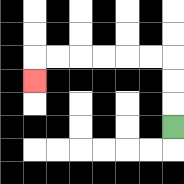{'start': '[7, 5]', 'end': '[1, 3]', 'path_directions': 'U,U,U,L,L,L,L,L,L,D', 'path_coordinates': '[[7, 5], [7, 4], [7, 3], [7, 2], [6, 2], [5, 2], [4, 2], [3, 2], [2, 2], [1, 2], [1, 3]]'}